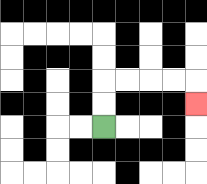{'start': '[4, 5]', 'end': '[8, 4]', 'path_directions': 'U,U,R,R,R,R,D', 'path_coordinates': '[[4, 5], [4, 4], [4, 3], [5, 3], [6, 3], [7, 3], [8, 3], [8, 4]]'}